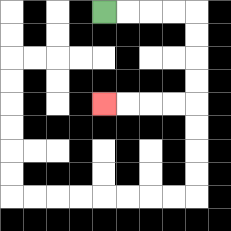{'start': '[4, 0]', 'end': '[4, 4]', 'path_directions': 'R,R,R,R,D,D,D,D,L,L,L,L', 'path_coordinates': '[[4, 0], [5, 0], [6, 0], [7, 0], [8, 0], [8, 1], [8, 2], [8, 3], [8, 4], [7, 4], [6, 4], [5, 4], [4, 4]]'}